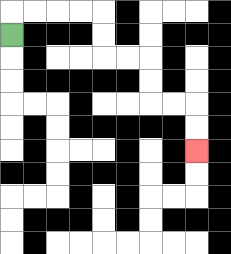{'start': '[0, 1]', 'end': '[8, 6]', 'path_directions': 'U,R,R,R,R,D,D,R,R,D,D,R,R,D,D', 'path_coordinates': '[[0, 1], [0, 0], [1, 0], [2, 0], [3, 0], [4, 0], [4, 1], [4, 2], [5, 2], [6, 2], [6, 3], [6, 4], [7, 4], [8, 4], [8, 5], [8, 6]]'}